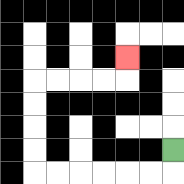{'start': '[7, 6]', 'end': '[5, 2]', 'path_directions': 'D,L,L,L,L,L,L,U,U,U,U,R,R,R,R,U', 'path_coordinates': '[[7, 6], [7, 7], [6, 7], [5, 7], [4, 7], [3, 7], [2, 7], [1, 7], [1, 6], [1, 5], [1, 4], [1, 3], [2, 3], [3, 3], [4, 3], [5, 3], [5, 2]]'}